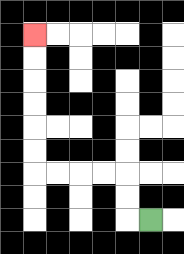{'start': '[6, 9]', 'end': '[1, 1]', 'path_directions': 'L,U,U,L,L,L,L,U,U,U,U,U,U', 'path_coordinates': '[[6, 9], [5, 9], [5, 8], [5, 7], [4, 7], [3, 7], [2, 7], [1, 7], [1, 6], [1, 5], [1, 4], [1, 3], [1, 2], [1, 1]]'}